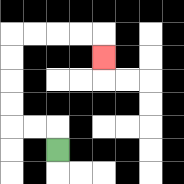{'start': '[2, 6]', 'end': '[4, 2]', 'path_directions': 'U,L,L,U,U,U,U,R,R,R,R,D', 'path_coordinates': '[[2, 6], [2, 5], [1, 5], [0, 5], [0, 4], [0, 3], [0, 2], [0, 1], [1, 1], [2, 1], [3, 1], [4, 1], [4, 2]]'}